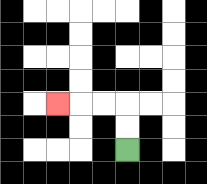{'start': '[5, 6]', 'end': '[2, 4]', 'path_directions': 'U,U,L,L,L', 'path_coordinates': '[[5, 6], [5, 5], [5, 4], [4, 4], [3, 4], [2, 4]]'}